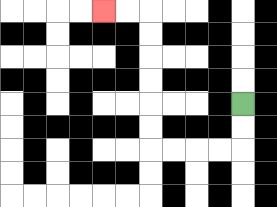{'start': '[10, 4]', 'end': '[4, 0]', 'path_directions': 'D,D,L,L,L,L,U,U,U,U,U,U,L,L', 'path_coordinates': '[[10, 4], [10, 5], [10, 6], [9, 6], [8, 6], [7, 6], [6, 6], [6, 5], [6, 4], [6, 3], [6, 2], [6, 1], [6, 0], [5, 0], [4, 0]]'}